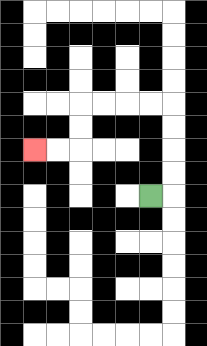{'start': '[6, 8]', 'end': '[1, 6]', 'path_directions': 'R,U,U,U,U,L,L,L,L,D,D,L,L', 'path_coordinates': '[[6, 8], [7, 8], [7, 7], [7, 6], [7, 5], [7, 4], [6, 4], [5, 4], [4, 4], [3, 4], [3, 5], [3, 6], [2, 6], [1, 6]]'}